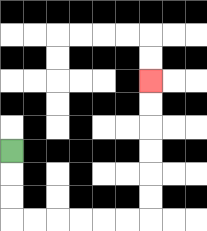{'start': '[0, 6]', 'end': '[6, 3]', 'path_directions': 'D,D,D,R,R,R,R,R,R,U,U,U,U,U,U', 'path_coordinates': '[[0, 6], [0, 7], [0, 8], [0, 9], [1, 9], [2, 9], [3, 9], [4, 9], [5, 9], [6, 9], [6, 8], [6, 7], [6, 6], [6, 5], [6, 4], [6, 3]]'}